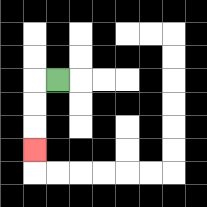{'start': '[2, 3]', 'end': '[1, 6]', 'path_directions': 'L,D,D,D', 'path_coordinates': '[[2, 3], [1, 3], [1, 4], [1, 5], [1, 6]]'}